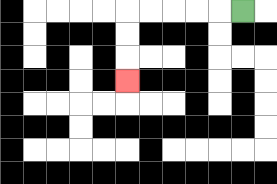{'start': '[10, 0]', 'end': '[5, 3]', 'path_directions': 'L,L,L,L,L,D,D,D', 'path_coordinates': '[[10, 0], [9, 0], [8, 0], [7, 0], [6, 0], [5, 0], [5, 1], [5, 2], [5, 3]]'}